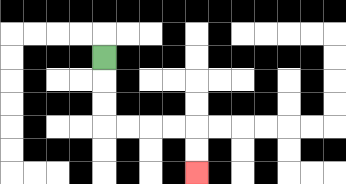{'start': '[4, 2]', 'end': '[8, 7]', 'path_directions': 'D,D,D,R,R,R,R,D,D', 'path_coordinates': '[[4, 2], [4, 3], [4, 4], [4, 5], [5, 5], [6, 5], [7, 5], [8, 5], [8, 6], [8, 7]]'}